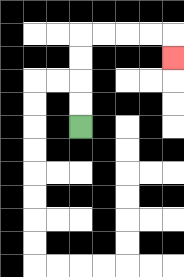{'start': '[3, 5]', 'end': '[7, 2]', 'path_directions': 'U,U,U,U,R,R,R,R,D', 'path_coordinates': '[[3, 5], [3, 4], [3, 3], [3, 2], [3, 1], [4, 1], [5, 1], [6, 1], [7, 1], [7, 2]]'}